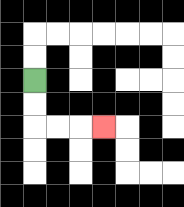{'start': '[1, 3]', 'end': '[4, 5]', 'path_directions': 'D,D,R,R,R', 'path_coordinates': '[[1, 3], [1, 4], [1, 5], [2, 5], [3, 5], [4, 5]]'}